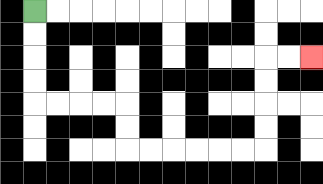{'start': '[1, 0]', 'end': '[13, 2]', 'path_directions': 'D,D,D,D,R,R,R,R,D,D,R,R,R,R,R,R,U,U,U,U,R,R', 'path_coordinates': '[[1, 0], [1, 1], [1, 2], [1, 3], [1, 4], [2, 4], [3, 4], [4, 4], [5, 4], [5, 5], [5, 6], [6, 6], [7, 6], [8, 6], [9, 6], [10, 6], [11, 6], [11, 5], [11, 4], [11, 3], [11, 2], [12, 2], [13, 2]]'}